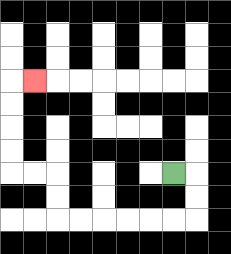{'start': '[7, 7]', 'end': '[1, 3]', 'path_directions': 'R,D,D,L,L,L,L,L,L,U,U,L,L,U,U,U,U,R', 'path_coordinates': '[[7, 7], [8, 7], [8, 8], [8, 9], [7, 9], [6, 9], [5, 9], [4, 9], [3, 9], [2, 9], [2, 8], [2, 7], [1, 7], [0, 7], [0, 6], [0, 5], [0, 4], [0, 3], [1, 3]]'}